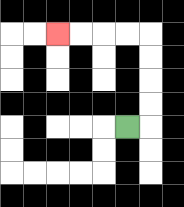{'start': '[5, 5]', 'end': '[2, 1]', 'path_directions': 'R,U,U,U,U,L,L,L,L', 'path_coordinates': '[[5, 5], [6, 5], [6, 4], [6, 3], [6, 2], [6, 1], [5, 1], [4, 1], [3, 1], [2, 1]]'}